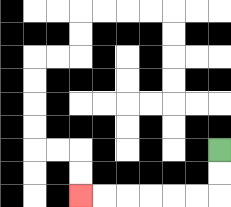{'start': '[9, 6]', 'end': '[3, 8]', 'path_directions': 'D,D,L,L,L,L,L,L', 'path_coordinates': '[[9, 6], [9, 7], [9, 8], [8, 8], [7, 8], [6, 8], [5, 8], [4, 8], [3, 8]]'}